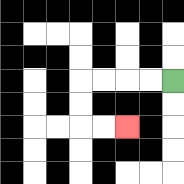{'start': '[7, 3]', 'end': '[5, 5]', 'path_directions': 'L,L,L,L,D,D,R,R', 'path_coordinates': '[[7, 3], [6, 3], [5, 3], [4, 3], [3, 3], [3, 4], [3, 5], [4, 5], [5, 5]]'}